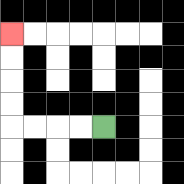{'start': '[4, 5]', 'end': '[0, 1]', 'path_directions': 'L,L,L,L,U,U,U,U', 'path_coordinates': '[[4, 5], [3, 5], [2, 5], [1, 5], [0, 5], [0, 4], [0, 3], [0, 2], [0, 1]]'}